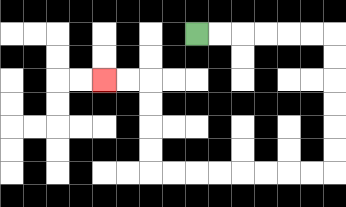{'start': '[8, 1]', 'end': '[4, 3]', 'path_directions': 'R,R,R,R,R,R,D,D,D,D,D,D,L,L,L,L,L,L,L,L,U,U,U,U,L,L', 'path_coordinates': '[[8, 1], [9, 1], [10, 1], [11, 1], [12, 1], [13, 1], [14, 1], [14, 2], [14, 3], [14, 4], [14, 5], [14, 6], [14, 7], [13, 7], [12, 7], [11, 7], [10, 7], [9, 7], [8, 7], [7, 7], [6, 7], [6, 6], [6, 5], [6, 4], [6, 3], [5, 3], [4, 3]]'}